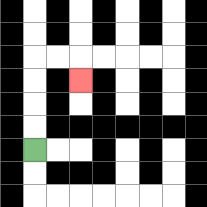{'start': '[1, 6]', 'end': '[3, 3]', 'path_directions': 'U,U,U,U,R,R,D', 'path_coordinates': '[[1, 6], [1, 5], [1, 4], [1, 3], [1, 2], [2, 2], [3, 2], [3, 3]]'}